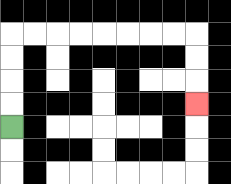{'start': '[0, 5]', 'end': '[8, 4]', 'path_directions': 'U,U,U,U,R,R,R,R,R,R,R,R,D,D,D', 'path_coordinates': '[[0, 5], [0, 4], [0, 3], [0, 2], [0, 1], [1, 1], [2, 1], [3, 1], [4, 1], [5, 1], [6, 1], [7, 1], [8, 1], [8, 2], [8, 3], [8, 4]]'}